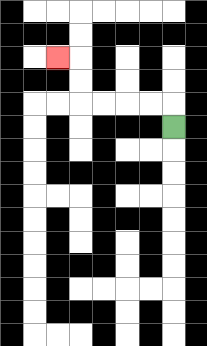{'start': '[7, 5]', 'end': '[2, 2]', 'path_directions': 'U,L,L,L,L,U,U,L', 'path_coordinates': '[[7, 5], [7, 4], [6, 4], [5, 4], [4, 4], [3, 4], [3, 3], [3, 2], [2, 2]]'}